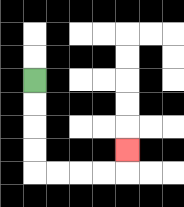{'start': '[1, 3]', 'end': '[5, 6]', 'path_directions': 'D,D,D,D,R,R,R,R,U', 'path_coordinates': '[[1, 3], [1, 4], [1, 5], [1, 6], [1, 7], [2, 7], [3, 7], [4, 7], [5, 7], [5, 6]]'}